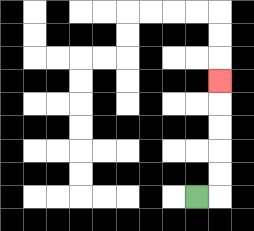{'start': '[8, 8]', 'end': '[9, 3]', 'path_directions': 'R,U,U,U,U,U', 'path_coordinates': '[[8, 8], [9, 8], [9, 7], [9, 6], [9, 5], [9, 4], [9, 3]]'}